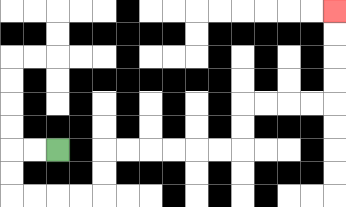{'start': '[2, 6]', 'end': '[14, 0]', 'path_directions': 'L,L,D,D,R,R,R,R,U,U,R,R,R,R,R,R,U,U,R,R,R,R,U,U,U,U', 'path_coordinates': '[[2, 6], [1, 6], [0, 6], [0, 7], [0, 8], [1, 8], [2, 8], [3, 8], [4, 8], [4, 7], [4, 6], [5, 6], [6, 6], [7, 6], [8, 6], [9, 6], [10, 6], [10, 5], [10, 4], [11, 4], [12, 4], [13, 4], [14, 4], [14, 3], [14, 2], [14, 1], [14, 0]]'}